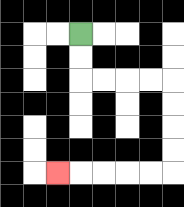{'start': '[3, 1]', 'end': '[2, 7]', 'path_directions': 'D,D,R,R,R,R,D,D,D,D,L,L,L,L,L', 'path_coordinates': '[[3, 1], [3, 2], [3, 3], [4, 3], [5, 3], [6, 3], [7, 3], [7, 4], [7, 5], [7, 6], [7, 7], [6, 7], [5, 7], [4, 7], [3, 7], [2, 7]]'}